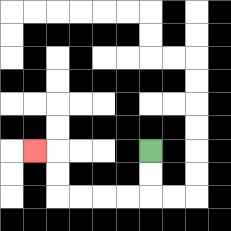{'start': '[6, 6]', 'end': '[1, 6]', 'path_directions': 'D,D,L,L,L,L,U,U,L', 'path_coordinates': '[[6, 6], [6, 7], [6, 8], [5, 8], [4, 8], [3, 8], [2, 8], [2, 7], [2, 6], [1, 6]]'}